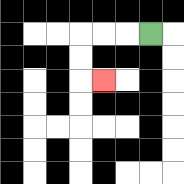{'start': '[6, 1]', 'end': '[4, 3]', 'path_directions': 'L,L,L,D,D,R', 'path_coordinates': '[[6, 1], [5, 1], [4, 1], [3, 1], [3, 2], [3, 3], [4, 3]]'}